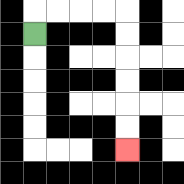{'start': '[1, 1]', 'end': '[5, 6]', 'path_directions': 'U,R,R,R,R,D,D,D,D,D,D', 'path_coordinates': '[[1, 1], [1, 0], [2, 0], [3, 0], [4, 0], [5, 0], [5, 1], [5, 2], [5, 3], [5, 4], [5, 5], [5, 6]]'}